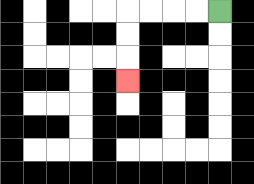{'start': '[9, 0]', 'end': '[5, 3]', 'path_directions': 'L,L,L,L,D,D,D', 'path_coordinates': '[[9, 0], [8, 0], [7, 0], [6, 0], [5, 0], [5, 1], [5, 2], [5, 3]]'}